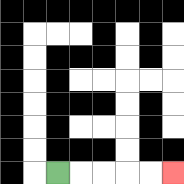{'start': '[2, 7]', 'end': '[7, 7]', 'path_directions': 'R,R,R,R,R', 'path_coordinates': '[[2, 7], [3, 7], [4, 7], [5, 7], [6, 7], [7, 7]]'}